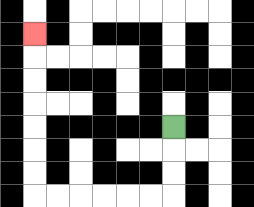{'start': '[7, 5]', 'end': '[1, 1]', 'path_directions': 'D,D,D,L,L,L,L,L,L,U,U,U,U,U,U,U', 'path_coordinates': '[[7, 5], [7, 6], [7, 7], [7, 8], [6, 8], [5, 8], [4, 8], [3, 8], [2, 8], [1, 8], [1, 7], [1, 6], [1, 5], [1, 4], [1, 3], [1, 2], [1, 1]]'}